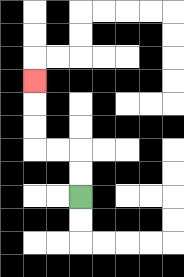{'start': '[3, 8]', 'end': '[1, 3]', 'path_directions': 'U,U,L,L,U,U,U', 'path_coordinates': '[[3, 8], [3, 7], [3, 6], [2, 6], [1, 6], [1, 5], [1, 4], [1, 3]]'}